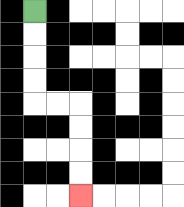{'start': '[1, 0]', 'end': '[3, 8]', 'path_directions': 'D,D,D,D,R,R,D,D,D,D', 'path_coordinates': '[[1, 0], [1, 1], [1, 2], [1, 3], [1, 4], [2, 4], [3, 4], [3, 5], [3, 6], [3, 7], [3, 8]]'}